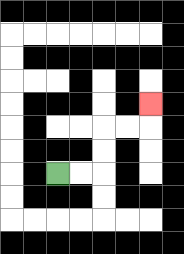{'start': '[2, 7]', 'end': '[6, 4]', 'path_directions': 'R,R,U,U,R,R,U', 'path_coordinates': '[[2, 7], [3, 7], [4, 7], [4, 6], [4, 5], [5, 5], [6, 5], [6, 4]]'}